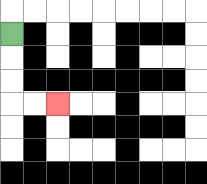{'start': '[0, 1]', 'end': '[2, 4]', 'path_directions': 'D,D,D,R,R', 'path_coordinates': '[[0, 1], [0, 2], [0, 3], [0, 4], [1, 4], [2, 4]]'}